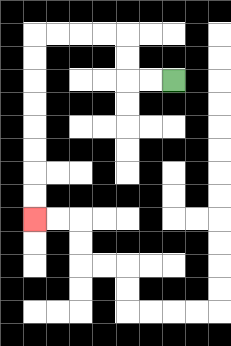{'start': '[7, 3]', 'end': '[1, 9]', 'path_directions': 'L,L,U,U,L,L,L,L,D,D,D,D,D,D,D,D', 'path_coordinates': '[[7, 3], [6, 3], [5, 3], [5, 2], [5, 1], [4, 1], [3, 1], [2, 1], [1, 1], [1, 2], [1, 3], [1, 4], [1, 5], [1, 6], [1, 7], [1, 8], [1, 9]]'}